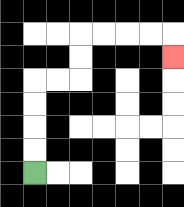{'start': '[1, 7]', 'end': '[7, 2]', 'path_directions': 'U,U,U,U,R,R,U,U,R,R,R,R,D', 'path_coordinates': '[[1, 7], [1, 6], [1, 5], [1, 4], [1, 3], [2, 3], [3, 3], [3, 2], [3, 1], [4, 1], [5, 1], [6, 1], [7, 1], [7, 2]]'}